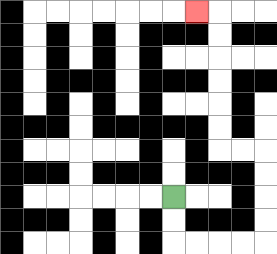{'start': '[7, 8]', 'end': '[8, 0]', 'path_directions': 'D,D,R,R,R,R,U,U,U,U,L,L,U,U,U,U,U,U,L', 'path_coordinates': '[[7, 8], [7, 9], [7, 10], [8, 10], [9, 10], [10, 10], [11, 10], [11, 9], [11, 8], [11, 7], [11, 6], [10, 6], [9, 6], [9, 5], [9, 4], [9, 3], [9, 2], [9, 1], [9, 0], [8, 0]]'}